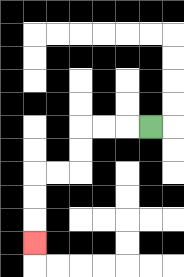{'start': '[6, 5]', 'end': '[1, 10]', 'path_directions': 'L,L,L,D,D,L,L,D,D,D', 'path_coordinates': '[[6, 5], [5, 5], [4, 5], [3, 5], [3, 6], [3, 7], [2, 7], [1, 7], [1, 8], [1, 9], [1, 10]]'}